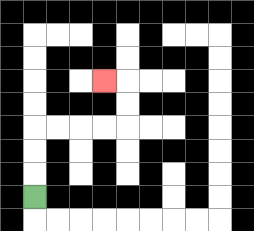{'start': '[1, 8]', 'end': '[4, 3]', 'path_directions': 'U,U,U,R,R,R,R,U,U,L', 'path_coordinates': '[[1, 8], [1, 7], [1, 6], [1, 5], [2, 5], [3, 5], [4, 5], [5, 5], [5, 4], [5, 3], [4, 3]]'}